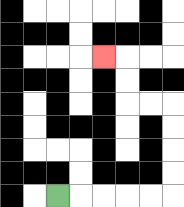{'start': '[2, 8]', 'end': '[4, 2]', 'path_directions': 'R,R,R,R,R,U,U,U,U,L,L,U,U,L', 'path_coordinates': '[[2, 8], [3, 8], [4, 8], [5, 8], [6, 8], [7, 8], [7, 7], [7, 6], [7, 5], [7, 4], [6, 4], [5, 4], [5, 3], [5, 2], [4, 2]]'}